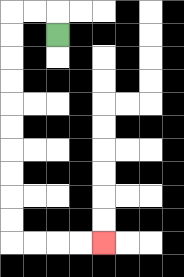{'start': '[2, 1]', 'end': '[4, 10]', 'path_directions': 'U,L,L,D,D,D,D,D,D,D,D,D,D,R,R,R,R', 'path_coordinates': '[[2, 1], [2, 0], [1, 0], [0, 0], [0, 1], [0, 2], [0, 3], [0, 4], [0, 5], [0, 6], [0, 7], [0, 8], [0, 9], [0, 10], [1, 10], [2, 10], [3, 10], [4, 10]]'}